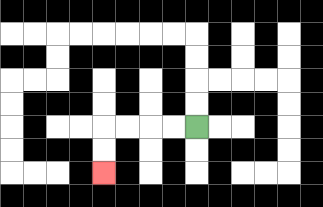{'start': '[8, 5]', 'end': '[4, 7]', 'path_directions': 'L,L,L,L,D,D', 'path_coordinates': '[[8, 5], [7, 5], [6, 5], [5, 5], [4, 5], [4, 6], [4, 7]]'}